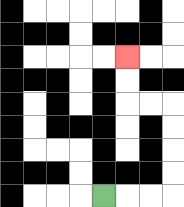{'start': '[4, 8]', 'end': '[5, 2]', 'path_directions': 'R,R,R,U,U,U,U,L,L,U,U', 'path_coordinates': '[[4, 8], [5, 8], [6, 8], [7, 8], [7, 7], [7, 6], [7, 5], [7, 4], [6, 4], [5, 4], [5, 3], [5, 2]]'}